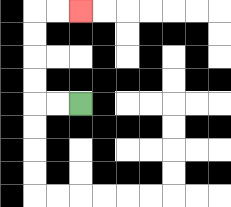{'start': '[3, 4]', 'end': '[3, 0]', 'path_directions': 'L,L,U,U,U,U,R,R', 'path_coordinates': '[[3, 4], [2, 4], [1, 4], [1, 3], [1, 2], [1, 1], [1, 0], [2, 0], [3, 0]]'}